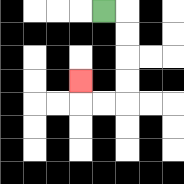{'start': '[4, 0]', 'end': '[3, 3]', 'path_directions': 'R,D,D,D,D,L,L,U', 'path_coordinates': '[[4, 0], [5, 0], [5, 1], [5, 2], [5, 3], [5, 4], [4, 4], [3, 4], [3, 3]]'}